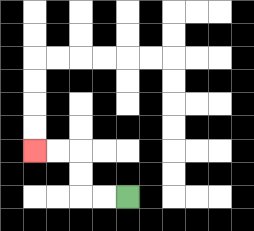{'start': '[5, 8]', 'end': '[1, 6]', 'path_directions': 'L,L,U,U,L,L', 'path_coordinates': '[[5, 8], [4, 8], [3, 8], [3, 7], [3, 6], [2, 6], [1, 6]]'}